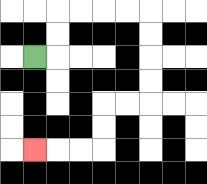{'start': '[1, 2]', 'end': '[1, 6]', 'path_directions': 'R,U,U,R,R,R,R,D,D,D,D,L,L,D,D,L,L,L', 'path_coordinates': '[[1, 2], [2, 2], [2, 1], [2, 0], [3, 0], [4, 0], [5, 0], [6, 0], [6, 1], [6, 2], [6, 3], [6, 4], [5, 4], [4, 4], [4, 5], [4, 6], [3, 6], [2, 6], [1, 6]]'}